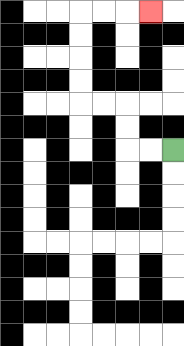{'start': '[7, 6]', 'end': '[6, 0]', 'path_directions': 'L,L,U,U,L,L,U,U,U,U,R,R,R', 'path_coordinates': '[[7, 6], [6, 6], [5, 6], [5, 5], [5, 4], [4, 4], [3, 4], [3, 3], [3, 2], [3, 1], [3, 0], [4, 0], [5, 0], [6, 0]]'}